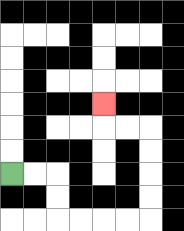{'start': '[0, 7]', 'end': '[4, 4]', 'path_directions': 'R,R,D,D,R,R,R,R,U,U,U,U,L,L,U', 'path_coordinates': '[[0, 7], [1, 7], [2, 7], [2, 8], [2, 9], [3, 9], [4, 9], [5, 9], [6, 9], [6, 8], [6, 7], [6, 6], [6, 5], [5, 5], [4, 5], [4, 4]]'}